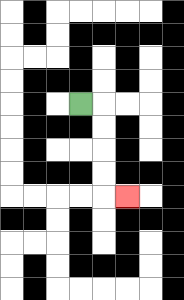{'start': '[3, 4]', 'end': '[5, 8]', 'path_directions': 'R,D,D,D,D,R', 'path_coordinates': '[[3, 4], [4, 4], [4, 5], [4, 6], [4, 7], [4, 8], [5, 8]]'}